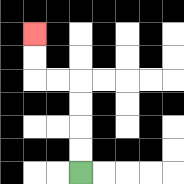{'start': '[3, 7]', 'end': '[1, 1]', 'path_directions': 'U,U,U,U,L,L,U,U', 'path_coordinates': '[[3, 7], [3, 6], [3, 5], [3, 4], [3, 3], [2, 3], [1, 3], [1, 2], [1, 1]]'}